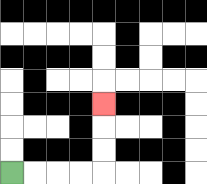{'start': '[0, 7]', 'end': '[4, 4]', 'path_directions': 'R,R,R,R,U,U,U', 'path_coordinates': '[[0, 7], [1, 7], [2, 7], [3, 7], [4, 7], [4, 6], [4, 5], [4, 4]]'}